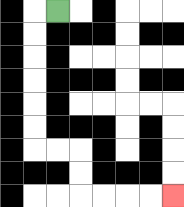{'start': '[2, 0]', 'end': '[7, 8]', 'path_directions': 'L,D,D,D,D,D,D,R,R,D,D,R,R,R,R', 'path_coordinates': '[[2, 0], [1, 0], [1, 1], [1, 2], [1, 3], [1, 4], [1, 5], [1, 6], [2, 6], [3, 6], [3, 7], [3, 8], [4, 8], [5, 8], [6, 8], [7, 8]]'}